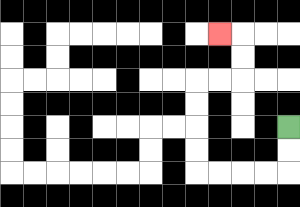{'start': '[12, 5]', 'end': '[9, 1]', 'path_directions': 'D,D,L,L,L,L,U,U,U,U,R,R,U,U,L', 'path_coordinates': '[[12, 5], [12, 6], [12, 7], [11, 7], [10, 7], [9, 7], [8, 7], [8, 6], [8, 5], [8, 4], [8, 3], [9, 3], [10, 3], [10, 2], [10, 1], [9, 1]]'}